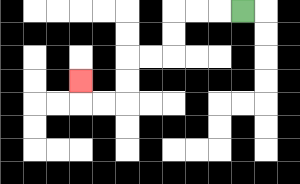{'start': '[10, 0]', 'end': '[3, 3]', 'path_directions': 'L,L,L,D,D,L,L,D,D,L,L,U', 'path_coordinates': '[[10, 0], [9, 0], [8, 0], [7, 0], [7, 1], [7, 2], [6, 2], [5, 2], [5, 3], [5, 4], [4, 4], [3, 4], [3, 3]]'}